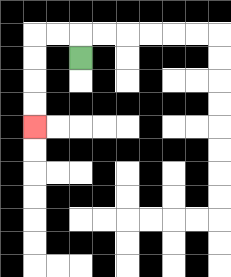{'start': '[3, 2]', 'end': '[1, 5]', 'path_directions': 'U,L,L,D,D,D,D', 'path_coordinates': '[[3, 2], [3, 1], [2, 1], [1, 1], [1, 2], [1, 3], [1, 4], [1, 5]]'}